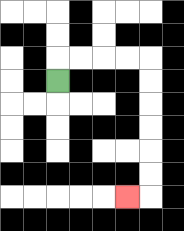{'start': '[2, 3]', 'end': '[5, 8]', 'path_directions': 'U,R,R,R,R,D,D,D,D,D,D,L', 'path_coordinates': '[[2, 3], [2, 2], [3, 2], [4, 2], [5, 2], [6, 2], [6, 3], [6, 4], [6, 5], [6, 6], [6, 7], [6, 8], [5, 8]]'}